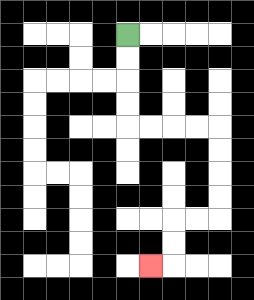{'start': '[5, 1]', 'end': '[6, 11]', 'path_directions': 'D,D,D,D,R,R,R,R,D,D,D,D,L,L,D,D,L', 'path_coordinates': '[[5, 1], [5, 2], [5, 3], [5, 4], [5, 5], [6, 5], [7, 5], [8, 5], [9, 5], [9, 6], [9, 7], [9, 8], [9, 9], [8, 9], [7, 9], [7, 10], [7, 11], [6, 11]]'}